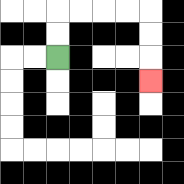{'start': '[2, 2]', 'end': '[6, 3]', 'path_directions': 'U,U,R,R,R,R,D,D,D', 'path_coordinates': '[[2, 2], [2, 1], [2, 0], [3, 0], [4, 0], [5, 0], [6, 0], [6, 1], [6, 2], [6, 3]]'}